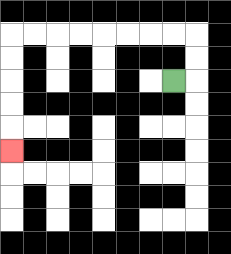{'start': '[7, 3]', 'end': '[0, 6]', 'path_directions': 'R,U,U,L,L,L,L,L,L,L,L,D,D,D,D,D', 'path_coordinates': '[[7, 3], [8, 3], [8, 2], [8, 1], [7, 1], [6, 1], [5, 1], [4, 1], [3, 1], [2, 1], [1, 1], [0, 1], [0, 2], [0, 3], [0, 4], [0, 5], [0, 6]]'}